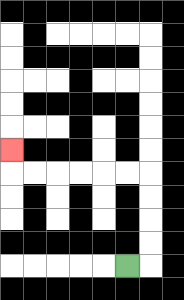{'start': '[5, 11]', 'end': '[0, 6]', 'path_directions': 'R,U,U,U,U,L,L,L,L,L,L,U', 'path_coordinates': '[[5, 11], [6, 11], [6, 10], [6, 9], [6, 8], [6, 7], [5, 7], [4, 7], [3, 7], [2, 7], [1, 7], [0, 7], [0, 6]]'}